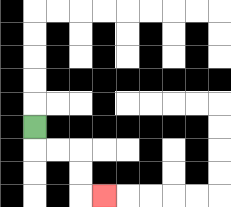{'start': '[1, 5]', 'end': '[4, 8]', 'path_directions': 'D,R,R,D,D,R', 'path_coordinates': '[[1, 5], [1, 6], [2, 6], [3, 6], [3, 7], [3, 8], [4, 8]]'}